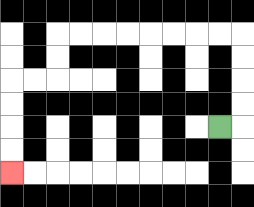{'start': '[9, 5]', 'end': '[0, 7]', 'path_directions': 'R,U,U,U,U,L,L,L,L,L,L,L,L,D,D,L,L,D,D,D,D', 'path_coordinates': '[[9, 5], [10, 5], [10, 4], [10, 3], [10, 2], [10, 1], [9, 1], [8, 1], [7, 1], [6, 1], [5, 1], [4, 1], [3, 1], [2, 1], [2, 2], [2, 3], [1, 3], [0, 3], [0, 4], [0, 5], [0, 6], [0, 7]]'}